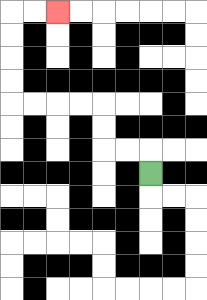{'start': '[6, 7]', 'end': '[2, 0]', 'path_directions': 'U,L,L,U,U,L,L,L,L,U,U,U,U,R,R', 'path_coordinates': '[[6, 7], [6, 6], [5, 6], [4, 6], [4, 5], [4, 4], [3, 4], [2, 4], [1, 4], [0, 4], [0, 3], [0, 2], [0, 1], [0, 0], [1, 0], [2, 0]]'}